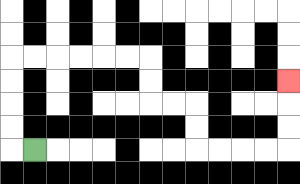{'start': '[1, 6]', 'end': '[12, 3]', 'path_directions': 'L,U,U,U,U,R,R,R,R,R,R,D,D,R,R,D,D,R,R,R,R,U,U,U', 'path_coordinates': '[[1, 6], [0, 6], [0, 5], [0, 4], [0, 3], [0, 2], [1, 2], [2, 2], [3, 2], [4, 2], [5, 2], [6, 2], [6, 3], [6, 4], [7, 4], [8, 4], [8, 5], [8, 6], [9, 6], [10, 6], [11, 6], [12, 6], [12, 5], [12, 4], [12, 3]]'}